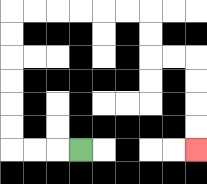{'start': '[3, 6]', 'end': '[8, 6]', 'path_directions': 'L,L,L,U,U,U,U,U,U,R,R,R,R,R,R,D,D,R,R,D,D,D,D', 'path_coordinates': '[[3, 6], [2, 6], [1, 6], [0, 6], [0, 5], [0, 4], [0, 3], [0, 2], [0, 1], [0, 0], [1, 0], [2, 0], [3, 0], [4, 0], [5, 0], [6, 0], [6, 1], [6, 2], [7, 2], [8, 2], [8, 3], [8, 4], [8, 5], [8, 6]]'}